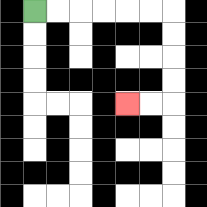{'start': '[1, 0]', 'end': '[5, 4]', 'path_directions': 'R,R,R,R,R,R,D,D,D,D,L,L', 'path_coordinates': '[[1, 0], [2, 0], [3, 0], [4, 0], [5, 0], [6, 0], [7, 0], [7, 1], [7, 2], [7, 3], [7, 4], [6, 4], [5, 4]]'}